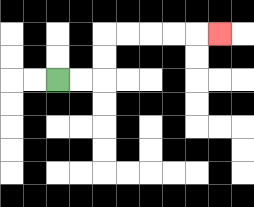{'start': '[2, 3]', 'end': '[9, 1]', 'path_directions': 'R,R,U,U,R,R,R,R,R', 'path_coordinates': '[[2, 3], [3, 3], [4, 3], [4, 2], [4, 1], [5, 1], [6, 1], [7, 1], [8, 1], [9, 1]]'}